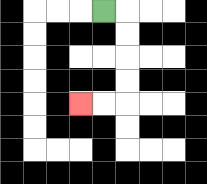{'start': '[4, 0]', 'end': '[3, 4]', 'path_directions': 'R,D,D,D,D,L,L', 'path_coordinates': '[[4, 0], [5, 0], [5, 1], [5, 2], [5, 3], [5, 4], [4, 4], [3, 4]]'}